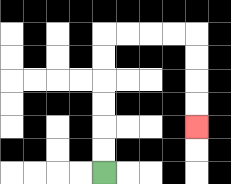{'start': '[4, 7]', 'end': '[8, 5]', 'path_directions': 'U,U,U,U,U,U,R,R,R,R,D,D,D,D', 'path_coordinates': '[[4, 7], [4, 6], [4, 5], [4, 4], [4, 3], [4, 2], [4, 1], [5, 1], [6, 1], [7, 1], [8, 1], [8, 2], [8, 3], [8, 4], [8, 5]]'}